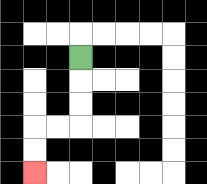{'start': '[3, 2]', 'end': '[1, 7]', 'path_directions': 'D,D,D,L,L,D,D', 'path_coordinates': '[[3, 2], [3, 3], [3, 4], [3, 5], [2, 5], [1, 5], [1, 6], [1, 7]]'}